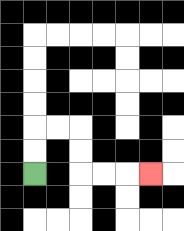{'start': '[1, 7]', 'end': '[6, 7]', 'path_directions': 'U,U,R,R,D,D,R,R,R', 'path_coordinates': '[[1, 7], [1, 6], [1, 5], [2, 5], [3, 5], [3, 6], [3, 7], [4, 7], [5, 7], [6, 7]]'}